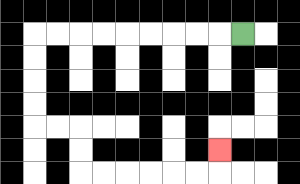{'start': '[10, 1]', 'end': '[9, 6]', 'path_directions': 'L,L,L,L,L,L,L,L,L,D,D,D,D,R,R,D,D,R,R,R,R,R,R,U', 'path_coordinates': '[[10, 1], [9, 1], [8, 1], [7, 1], [6, 1], [5, 1], [4, 1], [3, 1], [2, 1], [1, 1], [1, 2], [1, 3], [1, 4], [1, 5], [2, 5], [3, 5], [3, 6], [3, 7], [4, 7], [5, 7], [6, 7], [7, 7], [8, 7], [9, 7], [9, 6]]'}